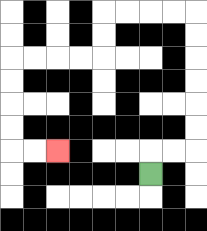{'start': '[6, 7]', 'end': '[2, 6]', 'path_directions': 'U,R,R,U,U,U,U,U,U,L,L,L,L,D,D,L,L,L,L,D,D,D,D,R,R', 'path_coordinates': '[[6, 7], [6, 6], [7, 6], [8, 6], [8, 5], [8, 4], [8, 3], [8, 2], [8, 1], [8, 0], [7, 0], [6, 0], [5, 0], [4, 0], [4, 1], [4, 2], [3, 2], [2, 2], [1, 2], [0, 2], [0, 3], [0, 4], [0, 5], [0, 6], [1, 6], [2, 6]]'}